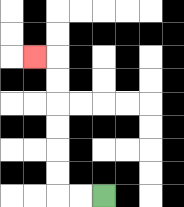{'start': '[4, 8]', 'end': '[1, 2]', 'path_directions': 'L,L,U,U,U,U,U,U,L', 'path_coordinates': '[[4, 8], [3, 8], [2, 8], [2, 7], [2, 6], [2, 5], [2, 4], [2, 3], [2, 2], [1, 2]]'}